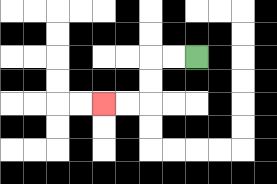{'start': '[8, 2]', 'end': '[4, 4]', 'path_directions': 'L,L,D,D,L,L', 'path_coordinates': '[[8, 2], [7, 2], [6, 2], [6, 3], [6, 4], [5, 4], [4, 4]]'}